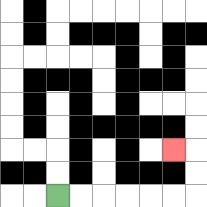{'start': '[2, 8]', 'end': '[7, 6]', 'path_directions': 'R,R,R,R,R,R,U,U,L', 'path_coordinates': '[[2, 8], [3, 8], [4, 8], [5, 8], [6, 8], [7, 8], [8, 8], [8, 7], [8, 6], [7, 6]]'}